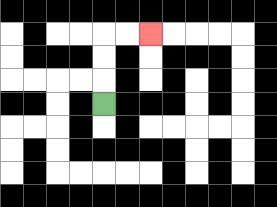{'start': '[4, 4]', 'end': '[6, 1]', 'path_directions': 'U,U,U,R,R', 'path_coordinates': '[[4, 4], [4, 3], [4, 2], [4, 1], [5, 1], [6, 1]]'}